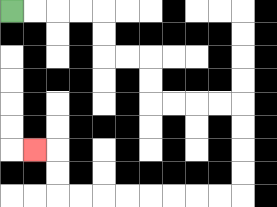{'start': '[0, 0]', 'end': '[1, 6]', 'path_directions': 'R,R,R,R,D,D,R,R,D,D,R,R,R,R,D,D,D,D,L,L,L,L,L,L,L,L,U,U,L', 'path_coordinates': '[[0, 0], [1, 0], [2, 0], [3, 0], [4, 0], [4, 1], [4, 2], [5, 2], [6, 2], [6, 3], [6, 4], [7, 4], [8, 4], [9, 4], [10, 4], [10, 5], [10, 6], [10, 7], [10, 8], [9, 8], [8, 8], [7, 8], [6, 8], [5, 8], [4, 8], [3, 8], [2, 8], [2, 7], [2, 6], [1, 6]]'}